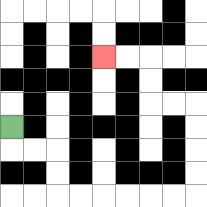{'start': '[0, 5]', 'end': '[4, 2]', 'path_directions': 'D,R,R,D,D,R,R,R,R,R,R,U,U,U,U,L,L,U,U,L,L', 'path_coordinates': '[[0, 5], [0, 6], [1, 6], [2, 6], [2, 7], [2, 8], [3, 8], [4, 8], [5, 8], [6, 8], [7, 8], [8, 8], [8, 7], [8, 6], [8, 5], [8, 4], [7, 4], [6, 4], [6, 3], [6, 2], [5, 2], [4, 2]]'}